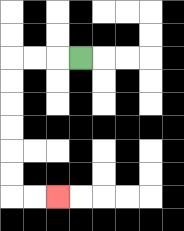{'start': '[3, 2]', 'end': '[2, 8]', 'path_directions': 'L,L,L,D,D,D,D,D,D,R,R', 'path_coordinates': '[[3, 2], [2, 2], [1, 2], [0, 2], [0, 3], [0, 4], [0, 5], [0, 6], [0, 7], [0, 8], [1, 8], [2, 8]]'}